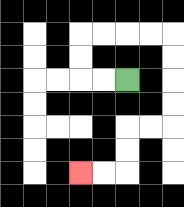{'start': '[5, 3]', 'end': '[3, 7]', 'path_directions': 'L,L,U,U,R,R,R,R,D,D,D,D,L,L,D,D,L,L', 'path_coordinates': '[[5, 3], [4, 3], [3, 3], [3, 2], [3, 1], [4, 1], [5, 1], [6, 1], [7, 1], [7, 2], [7, 3], [7, 4], [7, 5], [6, 5], [5, 5], [5, 6], [5, 7], [4, 7], [3, 7]]'}